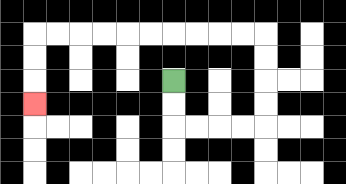{'start': '[7, 3]', 'end': '[1, 4]', 'path_directions': 'D,D,R,R,R,R,U,U,U,U,L,L,L,L,L,L,L,L,L,L,D,D,D', 'path_coordinates': '[[7, 3], [7, 4], [7, 5], [8, 5], [9, 5], [10, 5], [11, 5], [11, 4], [11, 3], [11, 2], [11, 1], [10, 1], [9, 1], [8, 1], [7, 1], [6, 1], [5, 1], [4, 1], [3, 1], [2, 1], [1, 1], [1, 2], [1, 3], [1, 4]]'}